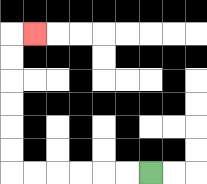{'start': '[6, 7]', 'end': '[1, 1]', 'path_directions': 'L,L,L,L,L,L,U,U,U,U,U,U,R', 'path_coordinates': '[[6, 7], [5, 7], [4, 7], [3, 7], [2, 7], [1, 7], [0, 7], [0, 6], [0, 5], [0, 4], [0, 3], [0, 2], [0, 1], [1, 1]]'}